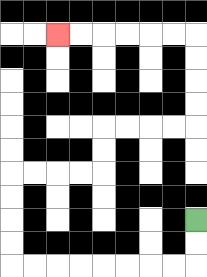{'start': '[8, 9]', 'end': '[2, 1]', 'path_directions': 'D,D,L,L,L,L,L,L,L,L,U,U,U,U,R,R,R,R,U,U,R,R,R,R,U,U,U,U,L,L,L,L,L,L', 'path_coordinates': '[[8, 9], [8, 10], [8, 11], [7, 11], [6, 11], [5, 11], [4, 11], [3, 11], [2, 11], [1, 11], [0, 11], [0, 10], [0, 9], [0, 8], [0, 7], [1, 7], [2, 7], [3, 7], [4, 7], [4, 6], [4, 5], [5, 5], [6, 5], [7, 5], [8, 5], [8, 4], [8, 3], [8, 2], [8, 1], [7, 1], [6, 1], [5, 1], [4, 1], [3, 1], [2, 1]]'}